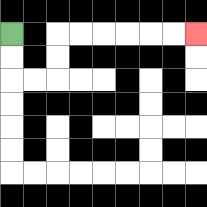{'start': '[0, 1]', 'end': '[8, 1]', 'path_directions': 'D,D,R,R,U,U,R,R,R,R,R,R', 'path_coordinates': '[[0, 1], [0, 2], [0, 3], [1, 3], [2, 3], [2, 2], [2, 1], [3, 1], [4, 1], [5, 1], [6, 1], [7, 1], [8, 1]]'}